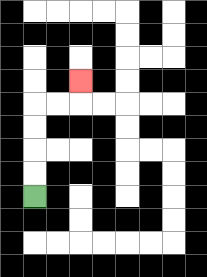{'start': '[1, 8]', 'end': '[3, 3]', 'path_directions': 'U,U,U,U,R,R,U', 'path_coordinates': '[[1, 8], [1, 7], [1, 6], [1, 5], [1, 4], [2, 4], [3, 4], [3, 3]]'}